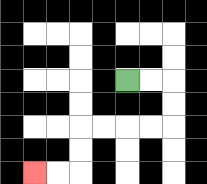{'start': '[5, 3]', 'end': '[1, 7]', 'path_directions': 'R,R,D,D,L,L,L,L,D,D,L,L', 'path_coordinates': '[[5, 3], [6, 3], [7, 3], [7, 4], [7, 5], [6, 5], [5, 5], [4, 5], [3, 5], [3, 6], [3, 7], [2, 7], [1, 7]]'}